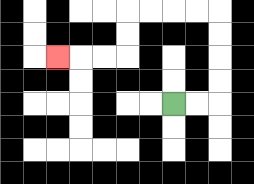{'start': '[7, 4]', 'end': '[2, 2]', 'path_directions': 'R,R,U,U,U,U,L,L,L,L,D,D,L,L,L', 'path_coordinates': '[[7, 4], [8, 4], [9, 4], [9, 3], [9, 2], [9, 1], [9, 0], [8, 0], [7, 0], [6, 0], [5, 0], [5, 1], [5, 2], [4, 2], [3, 2], [2, 2]]'}